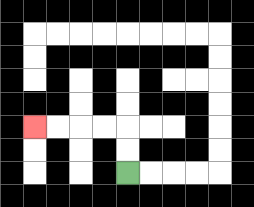{'start': '[5, 7]', 'end': '[1, 5]', 'path_directions': 'U,U,L,L,L,L', 'path_coordinates': '[[5, 7], [5, 6], [5, 5], [4, 5], [3, 5], [2, 5], [1, 5]]'}